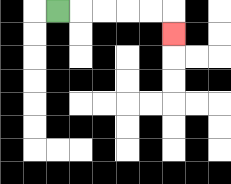{'start': '[2, 0]', 'end': '[7, 1]', 'path_directions': 'R,R,R,R,R,D', 'path_coordinates': '[[2, 0], [3, 0], [4, 0], [5, 0], [6, 0], [7, 0], [7, 1]]'}